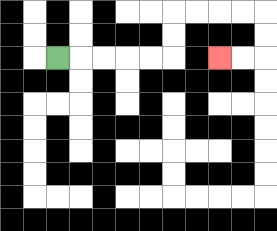{'start': '[2, 2]', 'end': '[9, 2]', 'path_directions': 'R,R,R,R,R,U,U,R,R,R,R,D,D,L,L', 'path_coordinates': '[[2, 2], [3, 2], [4, 2], [5, 2], [6, 2], [7, 2], [7, 1], [7, 0], [8, 0], [9, 0], [10, 0], [11, 0], [11, 1], [11, 2], [10, 2], [9, 2]]'}